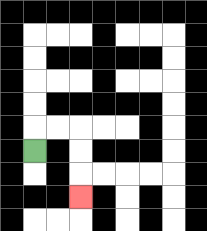{'start': '[1, 6]', 'end': '[3, 8]', 'path_directions': 'U,R,R,D,D,D', 'path_coordinates': '[[1, 6], [1, 5], [2, 5], [3, 5], [3, 6], [3, 7], [3, 8]]'}